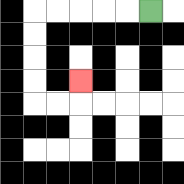{'start': '[6, 0]', 'end': '[3, 3]', 'path_directions': 'L,L,L,L,L,D,D,D,D,R,R,U', 'path_coordinates': '[[6, 0], [5, 0], [4, 0], [3, 0], [2, 0], [1, 0], [1, 1], [1, 2], [1, 3], [1, 4], [2, 4], [3, 4], [3, 3]]'}